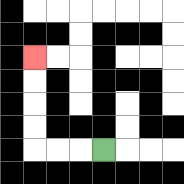{'start': '[4, 6]', 'end': '[1, 2]', 'path_directions': 'L,L,L,U,U,U,U', 'path_coordinates': '[[4, 6], [3, 6], [2, 6], [1, 6], [1, 5], [1, 4], [1, 3], [1, 2]]'}